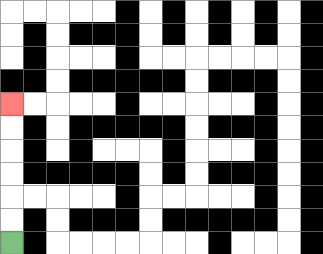{'start': '[0, 10]', 'end': '[0, 4]', 'path_directions': 'U,U,U,U,U,U', 'path_coordinates': '[[0, 10], [0, 9], [0, 8], [0, 7], [0, 6], [0, 5], [0, 4]]'}